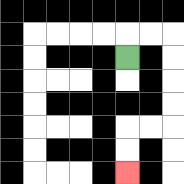{'start': '[5, 2]', 'end': '[5, 7]', 'path_directions': 'U,R,R,D,D,D,D,L,L,D,D', 'path_coordinates': '[[5, 2], [5, 1], [6, 1], [7, 1], [7, 2], [7, 3], [7, 4], [7, 5], [6, 5], [5, 5], [5, 6], [5, 7]]'}